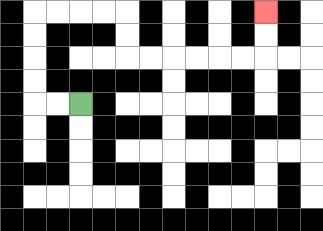{'start': '[3, 4]', 'end': '[11, 0]', 'path_directions': 'L,L,U,U,U,U,R,R,R,R,D,D,R,R,R,R,R,R,U,U', 'path_coordinates': '[[3, 4], [2, 4], [1, 4], [1, 3], [1, 2], [1, 1], [1, 0], [2, 0], [3, 0], [4, 0], [5, 0], [5, 1], [5, 2], [6, 2], [7, 2], [8, 2], [9, 2], [10, 2], [11, 2], [11, 1], [11, 0]]'}